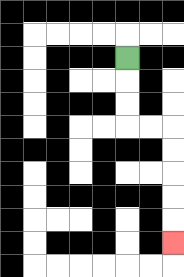{'start': '[5, 2]', 'end': '[7, 10]', 'path_directions': 'D,D,D,R,R,D,D,D,D,D', 'path_coordinates': '[[5, 2], [5, 3], [5, 4], [5, 5], [6, 5], [7, 5], [7, 6], [7, 7], [7, 8], [7, 9], [7, 10]]'}